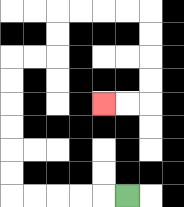{'start': '[5, 8]', 'end': '[4, 4]', 'path_directions': 'L,L,L,L,L,U,U,U,U,U,U,R,R,U,U,R,R,R,R,D,D,D,D,L,L', 'path_coordinates': '[[5, 8], [4, 8], [3, 8], [2, 8], [1, 8], [0, 8], [0, 7], [0, 6], [0, 5], [0, 4], [0, 3], [0, 2], [1, 2], [2, 2], [2, 1], [2, 0], [3, 0], [4, 0], [5, 0], [6, 0], [6, 1], [6, 2], [6, 3], [6, 4], [5, 4], [4, 4]]'}